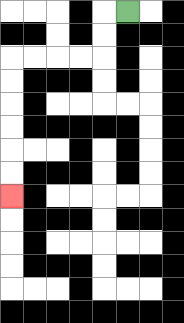{'start': '[5, 0]', 'end': '[0, 8]', 'path_directions': 'L,D,D,L,L,L,L,D,D,D,D,D,D', 'path_coordinates': '[[5, 0], [4, 0], [4, 1], [4, 2], [3, 2], [2, 2], [1, 2], [0, 2], [0, 3], [0, 4], [0, 5], [0, 6], [0, 7], [0, 8]]'}